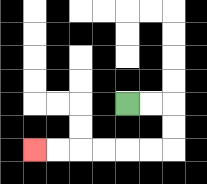{'start': '[5, 4]', 'end': '[1, 6]', 'path_directions': 'R,R,D,D,L,L,L,L,L,L', 'path_coordinates': '[[5, 4], [6, 4], [7, 4], [7, 5], [7, 6], [6, 6], [5, 6], [4, 6], [3, 6], [2, 6], [1, 6]]'}